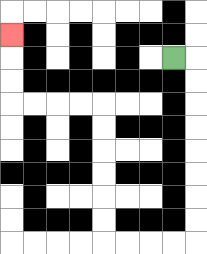{'start': '[7, 2]', 'end': '[0, 1]', 'path_directions': 'R,D,D,D,D,D,D,D,D,L,L,L,L,U,U,U,U,U,U,L,L,L,L,U,U,U', 'path_coordinates': '[[7, 2], [8, 2], [8, 3], [8, 4], [8, 5], [8, 6], [8, 7], [8, 8], [8, 9], [8, 10], [7, 10], [6, 10], [5, 10], [4, 10], [4, 9], [4, 8], [4, 7], [4, 6], [4, 5], [4, 4], [3, 4], [2, 4], [1, 4], [0, 4], [0, 3], [0, 2], [0, 1]]'}